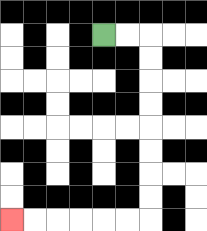{'start': '[4, 1]', 'end': '[0, 9]', 'path_directions': 'R,R,D,D,D,D,D,D,D,D,L,L,L,L,L,L', 'path_coordinates': '[[4, 1], [5, 1], [6, 1], [6, 2], [6, 3], [6, 4], [6, 5], [6, 6], [6, 7], [6, 8], [6, 9], [5, 9], [4, 9], [3, 9], [2, 9], [1, 9], [0, 9]]'}